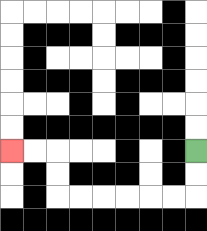{'start': '[8, 6]', 'end': '[0, 6]', 'path_directions': 'D,D,L,L,L,L,L,L,U,U,L,L', 'path_coordinates': '[[8, 6], [8, 7], [8, 8], [7, 8], [6, 8], [5, 8], [4, 8], [3, 8], [2, 8], [2, 7], [2, 6], [1, 6], [0, 6]]'}